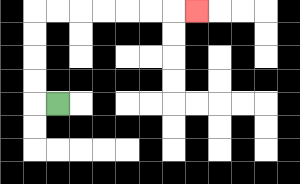{'start': '[2, 4]', 'end': '[8, 0]', 'path_directions': 'L,U,U,U,U,R,R,R,R,R,R,R', 'path_coordinates': '[[2, 4], [1, 4], [1, 3], [1, 2], [1, 1], [1, 0], [2, 0], [3, 0], [4, 0], [5, 0], [6, 0], [7, 0], [8, 0]]'}